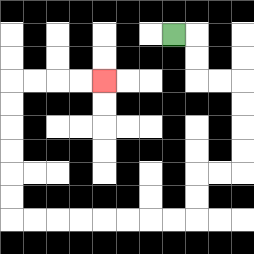{'start': '[7, 1]', 'end': '[4, 3]', 'path_directions': 'R,D,D,R,R,D,D,D,D,L,L,D,D,L,L,L,L,L,L,L,L,U,U,U,U,U,U,R,R,R,R', 'path_coordinates': '[[7, 1], [8, 1], [8, 2], [8, 3], [9, 3], [10, 3], [10, 4], [10, 5], [10, 6], [10, 7], [9, 7], [8, 7], [8, 8], [8, 9], [7, 9], [6, 9], [5, 9], [4, 9], [3, 9], [2, 9], [1, 9], [0, 9], [0, 8], [0, 7], [0, 6], [0, 5], [0, 4], [0, 3], [1, 3], [2, 3], [3, 3], [4, 3]]'}